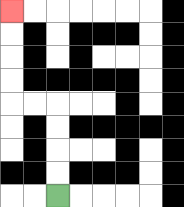{'start': '[2, 8]', 'end': '[0, 0]', 'path_directions': 'U,U,U,U,L,L,U,U,U,U', 'path_coordinates': '[[2, 8], [2, 7], [2, 6], [2, 5], [2, 4], [1, 4], [0, 4], [0, 3], [0, 2], [0, 1], [0, 0]]'}